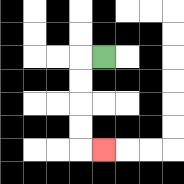{'start': '[4, 2]', 'end': '[4, 6]', 'path_directions': 'L,D,D,D,D,R', 'path_coordinates': '[[4, 2], [3, 2], [3, 3], [3, 4], [3, 5], [3, 6], [4, 6]]'}